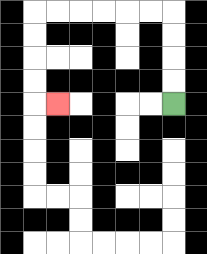{'start': '[7, 4]', 'end': '[2, 4]', 'path_directions': 'U,U,U,U,L,L,L,L,L,L,D,D,D,D,R', 'path_coordinates': '[[7, 4], [7, 3], [7, 2], [7, 1], [7, 0], [6, 0], [5, 0], [4, 0], [3, 0], [2, 0], [1, 0], [1, 1], [1, 2], [1, 3], [1, 4], [2, 4]]'}